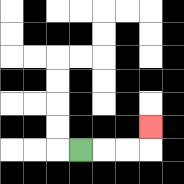{'start': '[3, 6]', 'end': '[6, 5]', 'path_directions': 'R,R,R,U', 'path_coordinates': '[[3, 6], [4, 6], [5, 6], [6, 6], [6, 5]]'}